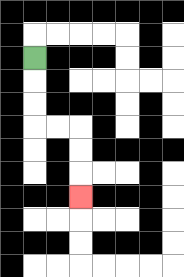{'start': '[1, 2]', 'end': '[3, 8]', 'path_directions': 'D,D,D,R,R,D,D,D', 'path_coordinates': '[[1, 2], [1, 3], [1, 4], [1, 5], [2, 5], [3, 5], [3, 6], [3, 7], [3, 8]]'}